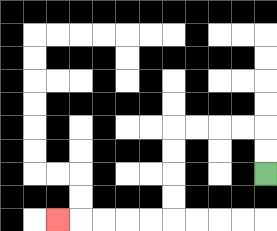{'start': '[11, 7]', 'end': '[2, 9]', 'path_directions': 'U,U,L,L,L,L,D,D,D,D,L,L,L,L,L', 'path_coordinates': '[[11, 7], [11, 6], [11, 5], [10, 5], [9, 5], [8, 5], [7, 5], [7, 6], [7, 7], [7, 8], [7, 9], [6, 9], [5, 9], [4, 9], [3, 9], [2, 9]]'}